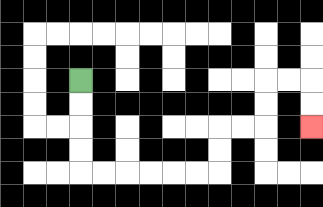{'start': '[3, 3]', 'end': '[13, 5]', 'path_directions': 'D,D,D,D,R,R,R,R,R,R,U,U,R,R,U,U,R,R,D,D', 'path_coordinates': '[[3, 3], [3, 4], [3, 5], [3, 6], [3, 7], [4, 7], [5, 7], [6, 7], [7, 7], [8, 7], [9, 7], [9, 6], [9, 5], [10, 5], [11, 5], [11, 4], [11, 3], [12, 3], [13, 3], [13, 4], [13, 5]]'}